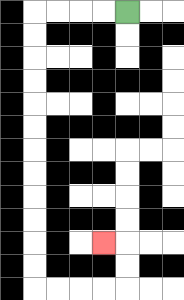{'start': '[5, 0]', 'end': '[4, 10]', 'path_directions': 'L,L,L,L,D,D,D,D,D,D,D,D,D,D,D,D,R,R,R,R,U,U,L', 'path_coordinates': '[[5, 0], [4, 0], [3, 0], [2, 0], [1, 0], [1, 1], [1, 2], [1, 3], [1, 4], [1, 5], [1, 6], [1, 7], [1, 8], [1, 9], [1, 10], [1, 11], [1, 12], [2, 12], [3, 12], [4, 12], [5, 12], [5, 11], [5, 10], [4, 10]]'}